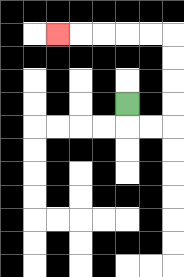{'start': '[5, 4]', 'end': '[2, 1]', 'path_directions': 'D,R,R,U,U,U,U,L,L,L,L,L', 'path_coordinates': '[[5, 4], [5, 5], [6, 5], [7, 5], [7, 4], [7, 3], [7, 2], [7, 1], [6, 1], [5, 1], [4, 1], [3, 1], [2, 1]]'}